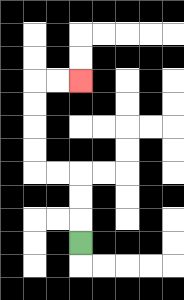{'start': '[3, 10]', 'end': '[3, 3]', 'path_directions': 'U,U,U,L,L,U,U,U,U,R,R', 'path_coordinates': '[[3, 10], [3, 9], [3, 8], [3, 7], [2, 7], [1, 7], [1, 6], [1, 5], [1, 4], [1, 3], [2, 3], [3, 3]]'}